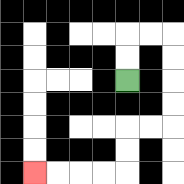{'start': '[5, 3]', 'end': '[1, 7]', 'path_directions': 'U,U,R,R,D,D,D,D,L,L,D,D,L,L,L,L', 'path_coordinates': '[[5, 3], [5, 2], [5, 1], [6, 1], [7, 1], [7, 2], [7, 3], [7, 4], [7, 5], [6, 5], [5, 5], [5, 6], [5, 7], [4, 7], [3, 7], [2, 7], [1, 7]]'}